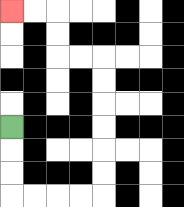{'start': '[0, 5]', 'end': '[0, 0]', 'path_directions': 'D,D,D,R,R,R,R,U,U,U,U,U,U,L,L,U,U,L,L', 'path_coordinates': '[[0, 5], [0, 6], [0, 7], [0, 8], [1, 8], [2, 8], [3, 8], [4, 8], [4, 7], [4, 6], [4, 5], [4, 4], [4, 3], [4, 2], [3, 2], [2, 2], [2, 1], [2, 0], [1, 0], [0, 0]]'}